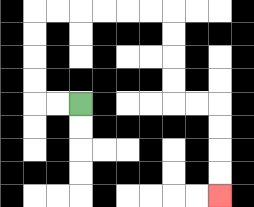{'start': '[3, 4]', 'end': '[9, 8]', 'path_directions': 'L,L,U,U,U,U,R,R,R,R,R,R,D,D,D,D,R,R,D,D,D,D', 'path_coordinates': '[[3, 4], [2, 4], [1, 4], [1, 3], [1, 2], [1, 1], [1, 0], [2, 0], [3, 0], [4, 0], [5, 0], [6, 0], [7, 0], [7, 1], [7, 2], [7, 3], [7, 4], [8, 4], [9, 4], [9, 5], [9, 6], [9, 7], [9, 8]]'}